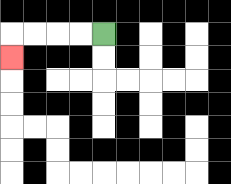{'start': '[4, 1]', 'end': '[0, 2]', 'path_directions': 'L,L,L,L,D', 'path_coordinates': '[[4, 1], [3, 1], [2, 1], [1, 1], [0, 1], [0, 2]]'}